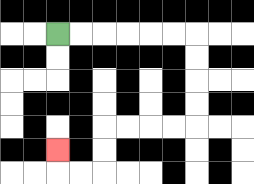{'start': '[2, 1]', 'end': '[2, 6]', 'path_directions': 'R,R,R,R,R,R,D,D,D,D,L,L,L,L,D,D,L,L,U', 'path_coordinates': '[[2, 1], [3, 1], [4, 1], [5, 1], [6, 1], [7, 1], [8, 1], [8, 2], [8, 3], [8, 4], [8, 5], [7, 5], [6, 5], [5, 5], [4, 5], [4, 6], [4, 7], [3, 7], [2, 7], [2, 6]]'}